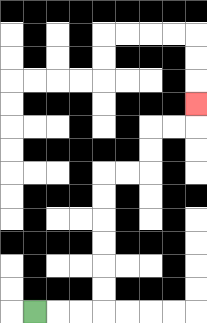{'start': '[1, 13]', 'end': '[8, 4]', 'path_directions': 'R,R,R,U,U,U,U,U,U,R,R,U,U,R,R,U', 'path_coordinates': '[[1, 13], [2, 13], [3, 13], [4, 13], [4, 12], [4, 11], [4, 10], [4, 9], [4, 8], [4, 7], [5, 7], [6, 7], [6, 6], [6, 5], [7, 5], [8, 5], [8, 4]]'}